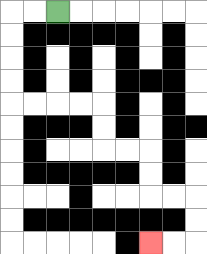{'start': '[2, 0]', 'end': '[6, 10]', 'path_directions': 'L,L,D,D,D,D,R,R,R,R,D,D,R,R,D,D,R,R,D,D,L,L', 'path_coordinates': '[[2, 0], [1, 0], [0, 0], [0, 1], [0, 2], [0, 3], [0, 4], [1, 4], [2, 4], [3, 4], [4, 4], [4, 5], [4, 6], [5, 6], [6, 6], [6, 7], [6, 8], [7, 8], [8, 8], [8, 9], [8, 10], [7, 10], [6, 10]]'}